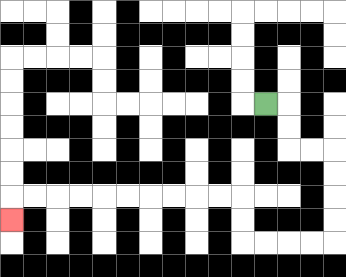{'start': '[11, 4]', 'end': '[0, 9]', 'path_directions': 'R,D,D,R,R,D,D,D,D,L,L,L,L,U,U,L,L,L,L,L,L,L,L,L,L,D', 'path_coordinates': '[[11, 4], [12, 4], [12, 5], [12, 6], [13, 6], [14, 6], [14, 7], [14, 8], [14, 9], [14, 10], [13, 10], [12, 10], [11, 10], [10, 10], [10, 9], [10, 8], [9, 8], [8, 8], [7, 8], [6, 8], [5, 8], [4, 8], [3, 8], [2, 8], [1, 8], [0, 8], [0, 9]]'}